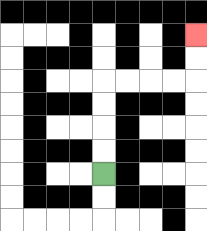{'start': '[4, 7]', 'end': '[8, 1]', 'path_directions': 'U,U,U,U,R,R,R,R,U,U', 'path_coordinates': '[[4, 7], [4, 6], [4, 5], [4, 4], [4, 3], [5, 3], [6, 3], [7, 3], [8, 3], [8, 2], [8, 1]]'}